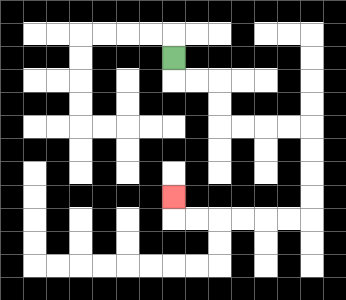{'start': '[7, 2]', 'end': '[7, 8]', 'path_directions': 'D,R,R,D,D,R,R,R,R,D,D,D,D,L,L,L,L,L,L,U', 'path_coordinates': '[[7, 2], [7, 3], [8, 3], [9, 3], [9, 4], [9, 5], [10, 5], [11, 5], [12, 5], [13, 5], [13, 6], [13, 7], [13, 8], [13, 9], [12, 9], [11, 9], [10, 9], [9, 9], [8, 9], [7, 9], [7, 8]]'}